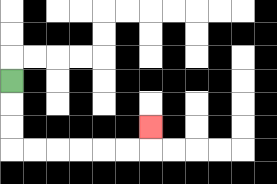{'start': '[0, 3]', 'end': '[6, 5]', 'path_directions': 'D,D,D,R,R,R,R,R,R,U', 'path_coordinates': '[[0, 3], [0, 4], [0, 5], [0, 6], [1, 6], [2, 6], [3, 6], [4, 6], [5, 6], [6, 6], [6, 5]]'}